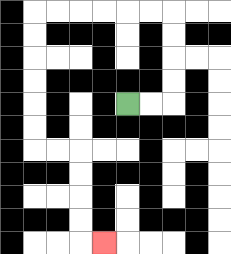{'start': '[5, 4]', 'end': '[4, 10]', 'path_directions': 'R,R,U,U,U,U,L,L,L,L,L,L,D,D,D,D,D,D,R,R,D,D,D,D,R', 'path_coordinates': '[[5, 4], [6, 4], [7, 4], [7, 3], [7, 2], [7, 1], [7, 0], [6, 0], [5, 0], [4, 0], [3, 0], [2, 0], [1, 0], [1, 1], [1, 2], [1, 3], [1, 4], [1, 5], [1, 6], [2, 6], [3, 6], [3, 7], [3, 8], [3, 9], [3, 10], [4, 10]]'}